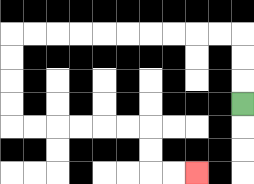{'start': '[10, 4]', 'end': '[8, 7]', 'path_directions': 'U,U,U,L,L,L,L,L,L,L,L,L,L,D,D,D,D,R,R,R,R,R,R,D,D,R,R', 'path_coordinates': '[[10, 4], [10, 3], [10, 2], [10, 1], [9, 1], [8, 1], [7, 1], [6, 1], [5, 1], [4, 1], [3, 1], [2, 1], [1, 1], [0, 1], [0, 2], [0, 3], [0, 4], [0, 5], [1, 5], [2, 5], [3, 5], [4, 5], [5, 5], [6, 5], [6, 6], [6, 7], [7, 7], [8, 7]]'}